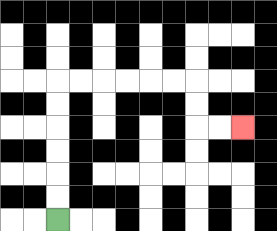{'start': '[2, 9]', 'end': '[10, 5]', 'path_directions': 'U,U,U,U,U,U,R,R,R,R,R,R,D,D,R,R', 'path_coordinates': '[[2, 9], [2, 8], [2, 7], [2, 6], [2, 5], [2, 4], [2, 3], [3, 3], [4, 3], [5, 3], [6, 3], [7, 3], [8, 3], [8, 4], [8, 5], [9, 5], [10, 5]]'}